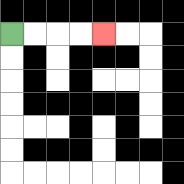{'start': '[0, 1]', 'end': '[4, 1]', 'path_directions': 'R,R,R,R', 'path_coordinates': '[[0, 1], [1, 1], [2, 1], [3, 1], [4, 1]]'}